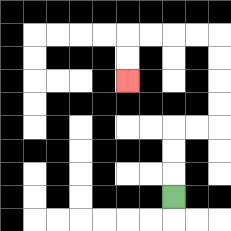{'start': '[7, 8]', 'end': '[5, 3]', 'path_directions': 'U,U,U,R,R,U,U,U,U,L,L,L,L,D,D', 'path_coordinates': '[[7, 8], [7, 7], [7, 6], [7, 5], [8, 5], [9, 5], [9, 4], [9, 3], [9, 2], [9, 1], [8, 1], [7, 1], [6, 1], [5, 1], [5, 2], [5, 3]]'}